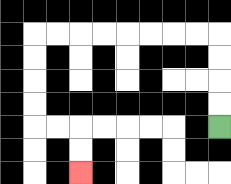{'start': '[9, 5]', 'end': '[3, 7]', 'path_directions': 'U,U,U,U,L,L,L,L,L,L,L,L,D,D,D,D,R,R,D,D', 'path_coordinates': '[[9, 5], [9, 4], [9, 3], [9, 2], [9, 1], [8, 1], [7, 1], [6, 1], [5, 1], [4, 1], [3, 1], [2, 1], [1, 1], [1, 2], [1, 3], [1, 4], [1, 5], [2, 5], [3, 5], [3, 6], [3, 7]]'}